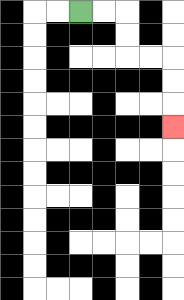{'start': '[3, 0]', 'end': '[7, 5]', 'path_directions': 'R,R,D,D,R,R,D,D,D', 'path_coordinates': '[[3, 0], [4, 0], [5, 0], [5, 1], [5, 2], [6, 2], [7, 2], [7, 3], [7, 4], [7, 5]]'}